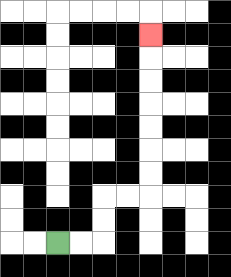{'start': '[2, 10]', 'end': '[6, 1]', 'path_directions': 'R,R,U,U,R,R,U,U,U,U,U,U,U', 'path_coordinates': '[[2, 10], [3, 10], [4, 10], [4, 9], [4, 8], [5, 8], [6, 8], [6, 7], [6, 6], [6, 5], [6, 4], [6, 3], [6, 2], [6, 1]]'}